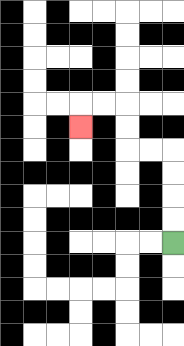{'start': '[7, 10]', 'end': '[3, 5]', 'path_directions': 'U,U,U,U,L,L,U,U,L,L,D', 'path_coordinates': '[[7, 10], [7, 9], [7, 8], [7, 7], [7, 6], [6, 6], [5, 6], [5, 5], [5, 4], [4, 4], [3, 4], [3, 5]]'}